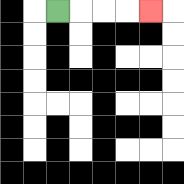{'start': '[2, 0]', 'end': '[6, 0]', 'path_directions': 'R,R,R,R', 'path_coordinates': '[[2, 0], [3, 0], [4, 0], [5, 0], [6, 0]]'}